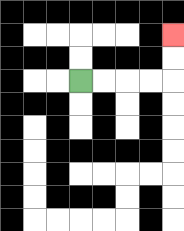{'start': '[3, 3]', 'end': '[7, 1]', 'path_directions': 'R,R,R,R,U,U', 'path_coordinates': '[[3, 3], [4, 3], [5, 3], [6, 3], [7, 3], [7, 2], [7, 1]]'}